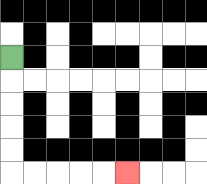{'start': '[0, 2]', 'end': '[5, 7]', 'path_directions': 'D,D,D,D,D,R,R,R,R,R', 'path_coordinates': '[[0, 2], [0, 3], [0, 4], [0, 5], [0, 6], [0, 7], [1, 7], [2, 7], [3, 7], [4, 7], [5, 7]]'}